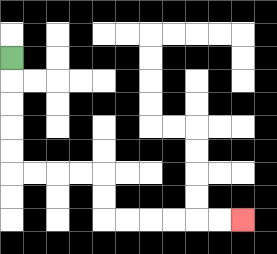{'start': '[0, 2]', 'end': '[10, 9]', 'path_directions': 'D,D,D,D,D,R,R,R,R,D,D,R,R,R,R,R,R', 'path_coordinates': '[[0, 2], [0, 3], [0, 4], [0, 5], [0, 6], [0, 7], [1, 7], [2, 7], [3, 7], [4, 7], [4, 8], [4, 9], [5, 9], [6, 9], [7, 9], [8, 9], [9, 9], [10, 9]]'}